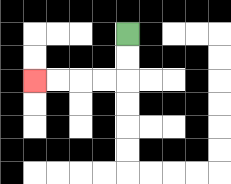{'start': '[5, 1]', 'end': '[1, 3]', 'path_directions': 'D,D,L,L,L,L', 'path_coordinates': '[[5, 1], [5, 2], [5, 3], [4, 3], [3, 3], [2, 3], [1, 3]]'}